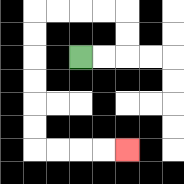{'start': '[3, 2]', 'end': '[5, 6]', 'path_directions': 'R,R,U,U,L,L,L,L,D,D,D,D,D,D,R,R,R,R', 'path_coordinates': '[[3, 2], [4, 2], [5, 2], [5, 1], [5, 0], [4, 0], [3, 0], [2, 0], [1, 0], [1, 1], [1, 2], [1, 3], [1, 4], [1, 5], [1, 6], [2, 6], [3, 6], [4, 6], [5, 6]]'}